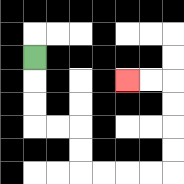{'start': '[1, 2]', 'end': '[5, 3]', 'path_directions': 'D,D,D,R,R,D,D,R,R,R,R,U,U,U,U,L,L', 'path_coordinates': '[[1, 2], [1, 3], [1, 4], [1, 5], [2, 5], [3, 5], [3, 6], [3, 7], [4, 7], [5, 7], [6, 7], [7, 7], [7, 6], [7, 5], [7, 4], [7, 3], [6, 3], [5, 3]]'}